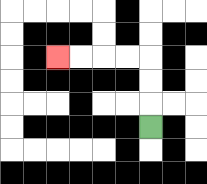{'start': '[6, 5]', 'end': '[2, 2]', 'path_directions': 'U,U,U,L,L,L,L', 'path_coordinates': '[[6, 5], [6, 4], [6, 3], [6, 2], [5, 2], [4, 2], [3, 2], [2, 2]]'}